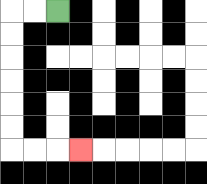{'start': '[2, 0]', 'end': '[3, 6]', 'path_directions': 'L,L,D,D,D,D,D,D,R,R,R', 'path_coordinates': '[[2, 0], [1, 0], [0, 0], [0, 1], [0, 2], [0, 3], [0, 4], [0, 5], [0, 6], [1, 6], [2, 6], [3, 6]]'}